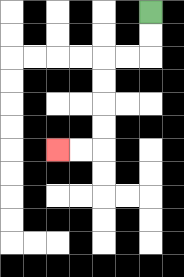{'start': '[6, 0]', 'end': '[2, 6]', 'path_directions': 'D,D,L,L,D,D,D,D,L,L', 'path_coordinates': '[[6, 0], [6, 1], [6, 2], [5, 2], [4, 2], [4, 3], [4, 4], [4, 5], [4, 6], [3, 6], [2, 6]]'}